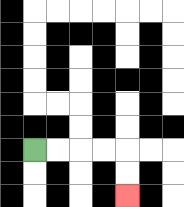{'start': '[1, 6]', 'end': '[5, 8]', 'path_directions': 'R,R,R,R,D,D', 'path_coordinates': '[[1, 6], [2, 6], [3, 6], [4, 6], [5, 6], [5, 7], [5, 8]]'}